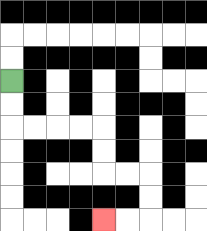{'start': '[0, 3]', 'end': '[4, 9]', 'path_directions': 'D,D,R,R,R,R,D,D,R,R,D,D,L,L', 'path_coordinates': '[[0, 3], [0, 4], [0, 5], [1, 5], [2, 5], [3, 5], [4, 5], [4, 6], [4, 7], [5, 7], [6, 7], [6, 8], [6, 9], [5, 9], [4, 9]]'}